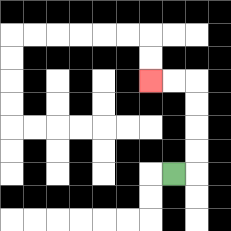{'start': '[7, 7]', 'end': '[6, 3]', 'path_directions': 'R,U,U,U,U,L,L', 'path_coordinates': '[[7, 7], [8, 7], [8, 6], [8, 5], [8, 4], [8, 3], [7, 3], [6, 3]]'}